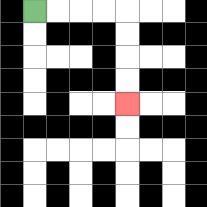{'start': '[1, 0]', 'end': '[5, 4]', 'path_directions': 'R,R,R,R,D,D,D,D', 'path_coordinates': '[[1, 0], [2, 0], [3, 0], [4, 0], [5, 0], [5, 1], [5, 2], [5, 3], [5, 4]]'}